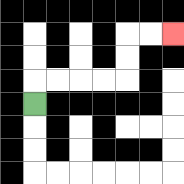{'start': '[1, 4]', 'end': '[7, 1]', 'path_directions': 'U,R,R,R,R,U,U,R,R', 'path_coordinates': '[[1, 4], [1, 3], [2, 3], [3, 3], [4, 3], [5, 3], [5, 2], [5, 1], [6, 1], [7, 1]]'}